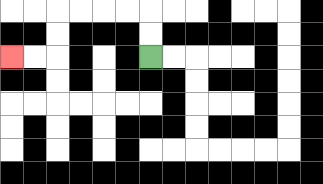{'start': '[6, 2]', 'end': '[0, 2]', 'path_directions': 'U,U,L,L,L,L,D,D,L,L', 'path_coordinates': '[[6, 2], [6, 1], [6, 0], [5, 0], [4, 0], [3, 0], [2, 0], [2, 1], [2, 2], [1, 2], [0, 2]]'}